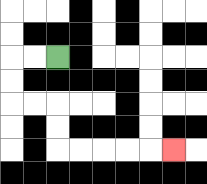{'start': '[2, 2]', 'end': '[7, 6]', 'path_directions': 'L,L,D,D,R,R,D,D,R,R,R,R,R', 'path_coordinates': '[[2, 2], [1, 2], [0, 2], [0, 3], [0, 4], [1, 4], [2, 4], [2, 5], [2, 6], [3, 6], [4, 6], [5, 6], [6, 6], [7, 6]]'}